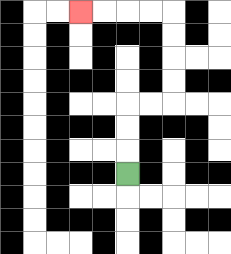{'start': '[5, 7]', 'end': '[3, 0]', 'path_directions': 'U,U,U,R,R,U,U,U,U,L,L,L,L', 'path_coordinates': '[[5, 7], [5, 6], [5, 5], [5, 4], [6, 4], [7, 4], [7, 3], [7, 2], [7, 1], [7, 0], [6, 0], [5, 0], [4, 0], [3, 0]]'}